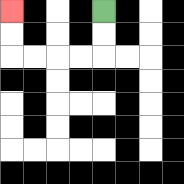{'start': '[4, 0]', 'end': '[0, 0]', 'path_directions': 'D,D,L,L,L,L,U,U', 'path_coordinates': '[[4, 0], [4, 1], [4, 2], [3, 2], [2, 2], [1, 2], [0, 2], [0, 1], [0, 0]]'}